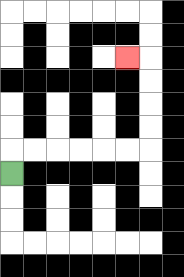{'start': '[0, 7]', 'end': '[5, 2]', 'path_directions': 'U,R,R,R,R,R,R,U,U,U,U,L', 'path_coordinates': '[[0, 7], [0, 6], [1, 6], [2, 6], [3, 6], [4, 6], [5, 6], [6, 6], [6, 5], [6, 4], [6, 3], [6, 2], [5, 2]]'}